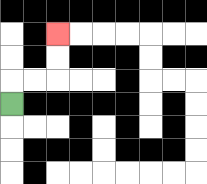{'start': '[0, 4]', 'end': '[2, 1]', 'path_directions': 'U,R,R,U,U', 'path_coordinates': '[[0, 4], [0, 3], [1, 3], [2, 3], [2, 2], [2, 1]]'}